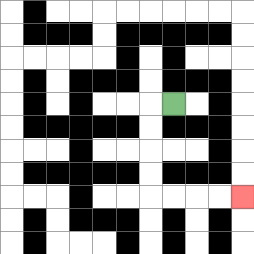{'start': '[7, 4]', 'end': '[10, 8]', 'path_directions': 'L,D,D,D,D,R,R,R,R', 'path_coordinates': '[[7, 4], [6, 4], [6, 5], [6, 6], [6, 7], [6, 8], [7, 8], [8, 8], [9, 8], [10, 8]]'}